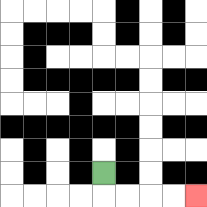{'start': '[4, 7]', 'end': '[8, 8]', 'path_directions': 'D,R,R,R,R', 'path_coordinates': '[[4, 7], [4, 8], [5, 8], [6, 8], [7, 8], [8, 8]]'}